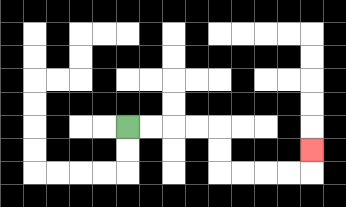{'start': '[5, 5]', 'end': '[13, 6]', 'path_directions': 'R,R,R,R,D,D,R,R,R,R,U', 'path_coordinates': '[[5, 5], [6, 5], [7, 5], [8, 5], [9, 5], [9, 6], [9, 7], [10, 7], [11, 7], [12, 7], [13, 7], [13, 6]]'}